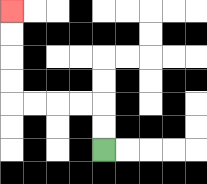{'start': '[4, 6]', 'end': '[0, 0]', 'path_directions': 'U,U,L,L,L,L,U,U,U,U', 'path_coordinates': '[[4, 6], [4, 5], [4, 4], [3, 4], [2, 4], [1, 4], [0, 4], [0, 3], [0, 2], [0, 1], [0, 0]]'}